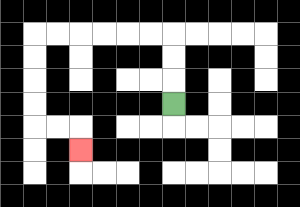{'start': '[7, 4]', 'end': '[3, 6]', 'path_directions': 'U,U,U,L,L,L,L,L,L,D,D,D,D,R,R,D', 'path_coordinates': '[[7, 4], [7, 3], [7, 2], [7, 1], [6, 1], [5, 1], [4, 1], [3, 1], [2, 1], [1, 1], [1, 2], [1, 3], [1, 4], [1, 5], [2, 5], [3, 5], [3, 6]]'}